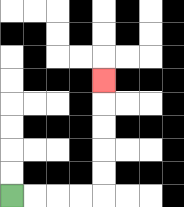{'start': '[0, 8]', 'end': '[4, 3]', 'path_directions': 'R,R,R,R,U,U,U,U,U', 'path_coordinates': '[[0, 8], [1, 8], [2, 8], [3, 8], [4, 8], [4, 7], [4, 6], [4, 5], [4, 4], [4, 3]]'}